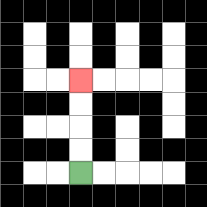{'start': '[3, 7]', 'end': '[3, 3]', 'path_directions': 'U,U,U,U', 'path_coordinates': '[[3, 7], [3, 6], [3, 5], [3, 4], [3, 3]]'}